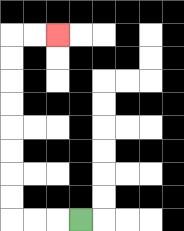{'start': '[3, 9]', 'end': '[2, 1]', 'path_directions': 'L,L,L,U,U,U,U,U,U,U,U,R,R', 'path_coordinates': '[[3, 9], [2, 9], [1, 9], [0, 9], [0, 8], [0, 7], [0, 6], [0, 5], [0, 4], [0, 3], [0, 2], [0, 1], [1, 1], [2, 1]]'}